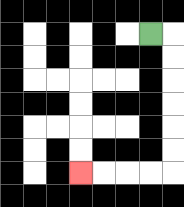{'start': '[6, 1]', 'end': '[3, 7]', 'path_directions': 'R,D,D,D,D,D,D,L,L,L,L', 'path_coordinates': '[[6, 1], [7, 1], [7, 2], [7, 3], [7, 4], [7, 5], [7, 6], [7, 7], [6, 7], [5, 7], [4, 7], [3, 7]]'}